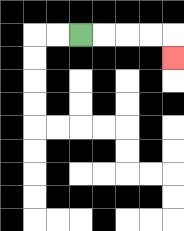{'start': '[3, 1]', 'end': '[7, 2]', 'path_directions': 'R,R,R,R,D', 'path_coordinates': '[[3, 1], [4, 1], [5, 1], [6, 1], [7, 1], [7, 2]]'}